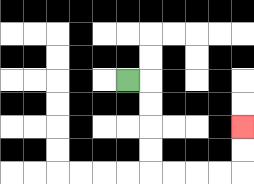{'start': '[5, 3]', 'end': '[10, 5]', 'path_directions': 'R,D,D,D,D,R,R,R,R,U,U', 'path_coordinates': '[[5, 3], [6, 3], [6, 4], [6, 5], [6, 6], [6, 7], [7, 7], [8, 7], [9, 7], [10, 7], [10, 6], [10, 5]]'}